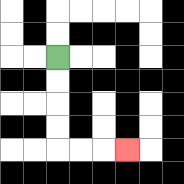{'start': '[2, 2]', 'end': '[5, 6]', 'path_directions': 'D,D,D,D,R,R,R', 'path_coordinates': '[[2, 2], [2, 3], [2, 4], [2, 5], [2, 6], [3, 6], [4, 6], [5, 6]]'}